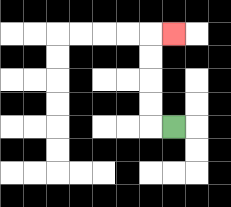{'start': '[7, 5]', 'end': '[7, 1]', 'path_directions': 'L,U,U,U,U,R', 'path_coordinates': '[[7, 5], [6, 5], [6, 4], [6, 3], [6, 2], [6, 1], [7, 1]]'}